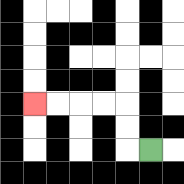{'start': '[6, 6]', 'end': '[1, 4]', 'path_directions': 'L,U,U,L,L,L,L', 'path_coordinates': '[[6, 6], [5, 6], [5, 5], [5, 4], [4, 4], [3, 4], [2, 4], [1, 4]]'}